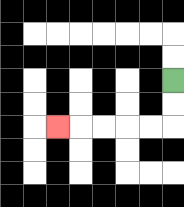{'start': '[7, 3]', 'end': '[2, 5]', 'path_directions': 'D,D,L,L,L,L,L', 'path_coordinates': '[[7, 3], [7, 4], [7, 5], [6, 5], [5, 5], [4, 5], [3, 5], [2, 5]]'}